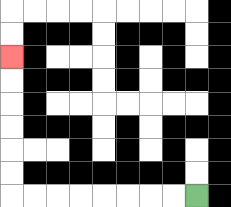{'start': '[8, 8]', 'end': '[0, 2]', 'path_directions': 'L,L,L,L,L,L,L,L,U,U,U,U,U,U', 'path_coordinates': '[[8, 8], [7, 8], [6, 8], [5, 8], [4, 8], [3, 8], [2, 8], [1, 8], [0, 8], [0, 7], [0, 6], [0, 5], [0, 4], [0, 3], [0, 2]]'}